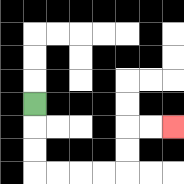{'start': '[1, 4]', 'end': '[7, 5]', 'path_directions': 'D,D,D,R,R,R,R,U,U,R,R', 'path_coordinates': '[[1, 4], [1, 5], [1, 6], [1, 7], [2, 7], [3, 7], [4, 7], [5, 7], [5, 6], [5, 5], [6, 5], [7, 5]]'}